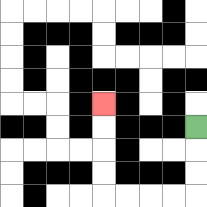{'start': '[8, 5]', 'end': '[4, 4]', 'path_directions': 'D,D,D,L,L,L,L,U,U,U,U', 'path_coordinates': '[[8, 5], [8, 6], [8, 7], [8, 8], [7, 8], [6, 8], [5, 8], [4, 8], [4, 7], [4, 6], [4, 5], [4, 4]]'}